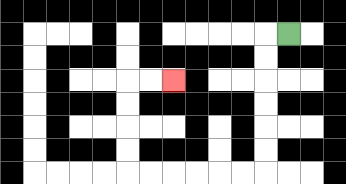{'start': '[12, 1]', 'end': '[7, 3]', 'path_directions': 'L,D,D,D,D,D,D,L,L,L,L,L,L,U,U,U,U,R,R', 'path_coordinates': '[[12, 1], [11, 1], [11, 2], [11, 3], [11, 4], [11, 5], [11, 6], [11, 7], [10, 7], [9, 7], [8, 7], [7, 7], [6, 7], [5, 7], [5, 6], [5, 5], [5, 4], [5, 3], [6, 3], [7, 3]]'}